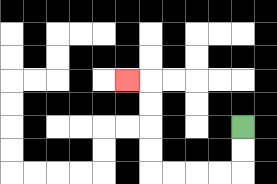{'start': '[10, 5]', 'end': '[5, 3]', 'path_directions': 'D,D,L,L,L,L,U,U,U,U,L', 'path_coordinates': '[[10, 5], [10, 6], [10, 7], [9, 7], [8, 7], [7, 7], [6, 7], [6, 6], [6, 5], [6, 4], [6, 3], [5, 3]]'}